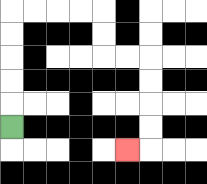{'start': '[0, 5]', 'end': '[5, 6]', 'path_directions': 'U,U,U,U,U,R,R,R,R,D,D,R,R,D,D,D,D,L', 'path_coordinates': '[[0, 5], [0, 4], [0, 3], [0, 2], [0, 1], [0, 0], [1, 0], [2, 0], [3, 0], [4, 0], [4, 1], [4, 2], [5, 2], [6, 2], [6, 3], [6, 4], [6, 5], [6, 6], [5, 6]]'}